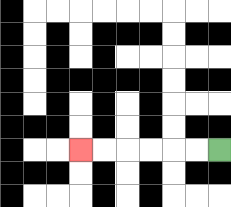{'start': '[9, 6]', 'end': '[3, 6]', 'path_directions': 'L,L,L,L,L,L', 'path_coordinates': '[[9, 6], [8, 6], [7, 6], [6, 6], [5, 6], [4, 6], [3, 6]]'}